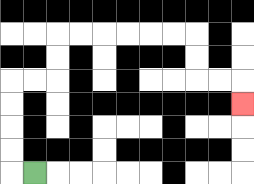{'start': '[1, 7]', 'end': '[10, 4]', 'path_directions': 'L,U,U,U,U,R,R,U,U,R,R,R,R,R,R,D,D,R,R,D', 'path_coordinates': '[[1, 7], [0, 7], [0, 6], [0, 5], [0, 4], [0, 3], [1, 3], [2, 3], [2, 2], [2, 1], [3, 1], [4, 1], [5, 1], [6, 1], [7, 1], [8, 1], [8, 2], [8, 3], [9, 3], [10, 3], [10, 4]]'}